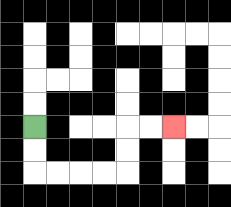{'start': '[1, 5]', 'end': '[7, 5]', 'path_directions': 'D,D,R,R,R,R,U,U,R,R', 'path_coordinates': '[[1, 5], [1, 6], [1, 7], [2, 7], [3, 7], [4, 7], [5, 7], [5, 6], [5, 5], [6, 5], [7, 5]]'}